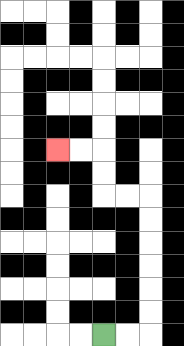{'start': '[4, 14]', 'end': '[2, 6]', 'path_directions': 'R,R,U,U,U,U,U,U,L,L,U,U,L,L', 'path_coordinates': '[[4, 14], [5, 14], [6, 14], [6, 13], [6, 12], [6, 11], [6, 10], [6, 9], [6, 8], [5, 8], [4, 8], [4, 7], [4, 6], [3, 6], [2, 6]]'}